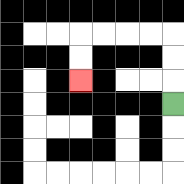{'start': '[7, 4]', 'end': '[3, 3]', 'path_directions': 'U,U,U,L,L,L,L,D,D', 'path_coordinates': '[[7, 4], [7, 3], [7, 2], [7, 1], [6, 1], [5, 1], [4, 1], [3, 1], [3, 2], [3, 3]]'}